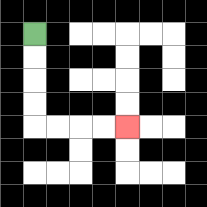{'start': '[1, 1]', 'end': '[5, 5]', 'path_directions': 'D,D,D,D,R,R,R,R', 'path_coordinates': '[[1, 1], [1, 2], [1, 3], [1, 4], [1, 5], [2, 5], [3, 5], [4, 5], [5, 5]]'}